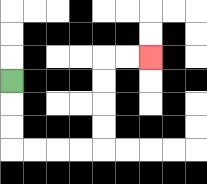{'start': '[0, 3]', 'end': '[6, 2]', 'path_directions': 'D,D,D,R,R,R,R,U,U,U,U,R,R', 'path_coordinates': '[[0, 3], [0, 4], [0, 5], [0, 6], [1, 6], [2, 6], [3, 6], [4, 6], [4, 5], [4, 4], [4, 3], [4, 2], [5, 2], [6, 2]]'}